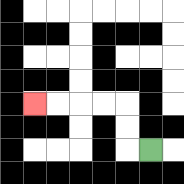{'start': '[6, 6]', 'end': '[1, 4]', 'path_directions': 'L,U,U,L,L,L,L', 'path_coordinates': '[[6, 6], [5, 6], [5, 5], [5, 4], [4, 4], [3, 4], [2, 4], [1, 4]]'}